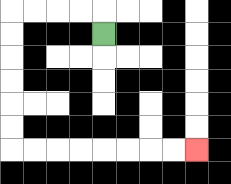{'start': '[4, 1]', 'end': '[8, 6]', 'path_directions': 'U,L,L,L,L,D,D,D,D,D,D,R,R,R,R,R,R,R,R', 'path_coordinates': '[[4, 1], [4, 0], [3, 0], [2, 0], [1, 0], [0, 0], [0, 1], [0, 2], [0, 3], [0, 4], [0, 5], [0, 6], [1, 6], [2, 6], [3, 6], [4, 6], [5, 6], [6, 6], [7, 6], [8, 6]]'}